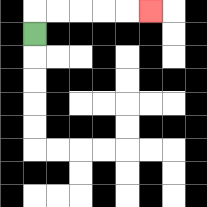{'start': '[1, 1]', 'end': '[6, 0]', 'path_directions': 'U,R,R,R,R,R', 'path_coordinates': '[[1, 1], [1, 0], [2, 0], [3, 0], [4, 0], [5, 0], [6, 0]]'}